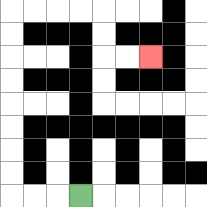{'start': '[3, 8]', 'end': '[6, 2]', 'path_directions': 'L,L,L,U,U,U,U,U,U,U,U,R,R,R,R,D,D,R,R', 'path_coordinates': '[[3, 8], [2, 8], [1, 8], [0, 8], [0, 7], [0, 6], [0, 5], [0, 4], [0, 3], [0, 2], [0, 1], [0, 0], [1, 0], [2, 0], [3, 0], [4, 0], [4, 1], [4, 2], [5, 2], [6, 2]]'}